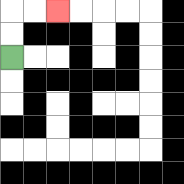{'start': '[0, 2]', 'end': '[2, 0]', 'path_directions': 'U,U,R,R', 'path_coordinates': '[[0, 2], [0, 1], [0, 0], [1, 0], [2, 0]]'}